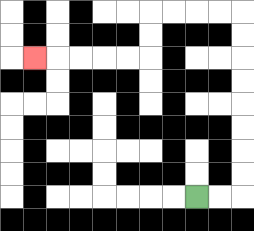{'start': '[8, 8]', 'end': '[1, 2]', 'path_directions': 'R,R,U,U,U,U,U,U,U,U,L,L,L,L,D,D,L,L,L,L,L', 'path_coordinates': '[[8, 8], [9, 8], [10, 8], [10, 7], [10, 6], [10, 5], [10, 4], [10, 3], [10, 2], [10, 1], [10, 0], [9, 0], [8, 0], [7, 0], [6, 0], [6, 1], [6, 2], [5, 2], [4, 2], [3, 2], [2, 2], [1, 2]]'}